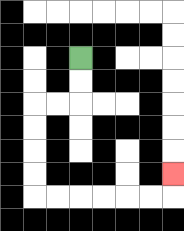{'start': '[3, 2]', 'end': '[7, 7]', 'path_directions': 'D,D,L,L,D,D,D,D,R,R,R,R,R,R,U', 'path_coordinates': '[[3, 2], [3, 3], [3, 4], [2, 4], [1, 4], [1, 5], [1, 6], [1, 7], [1, 8], [2, 8], [3, 8], [4, 8], [5, 8], [6, 8], [7, 8], [7, 7]]'}